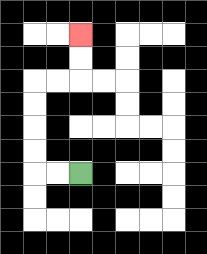{'start': '[3, 7]', 'end': '[3, 1]', 'path_directions': 'L,L,U,U,U,U,R,R,U,U', 'path_coordinates': '[[3, 7], [2, 7], [1, 7], [1, 6], [1, 5], [1, 4], [1, 3], [2, 3], [3, 3], [3, 2], [3, 1]]'}